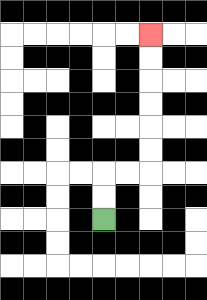{'start': '[4, 9]', 'end': '[6, 1]', 'path_directions': 'U,U,R,R,U,U,U,U,U,U', 'path_coordinates': '[[4, 9], [4, 8], [4, 7], [5, 7], [6, 7], [6, 6], [6, 5], [6, 4], [6, 3], [6, 2], [6, 1]]'}